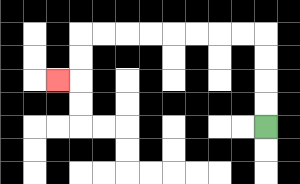{'start': '[11, 5]', 'end': '[2, 3]', 'path_directions': 'U,U,U,U,L,L,L,L,L,L,L,L,D,D,L', 'path_coordinates': '[[11, 5], [11, 4], [11, 3], [11, 2], [11, 1], [10, 1], [9, 1], [8, 1], [7, 1], [6, 1], [5, 1], [4, 1], [3, 1], [3, 2], [3, 3], [2, 3]]'}